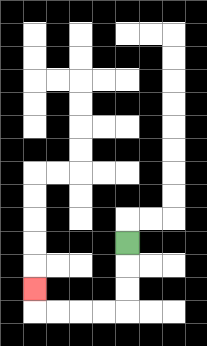{'start': '[5, 10]', 'end': '[1, 12]', 'path_directions': 'D,D,D,L,L,L,L,U', 'path_coordinates': '[[5, 10], [5, 11], [5, 12], [5, 13], [4, 13], [3, 13], [2, 13], [1, 13], [1, 12]]'}